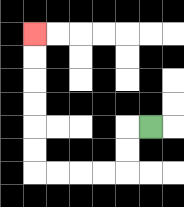{'start': '[6, 5]', 'end': '[1, 1]', 'path_directions': 'L,D,D,L,L,L,L,U,U,U,U,U,U', 'path_coordinates': '[[6, 5], [5, 5], [5, 6], [5, 7], [4, 7], [3, 7], [2, 7], [1, 7], [1, 6], [1, 5], [1, 4], [1, 3], [1, 2], [1, 1]]'}